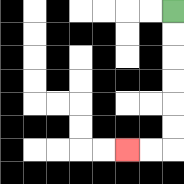{'start': '[7, 0]', 'end': '[5, 6]', 'path_directions': 'D,D,D,D,D,D,L,L', 'path_coordinates': '[[7, 0], [7, 1], [7, 2], [7, 3], [7, 4], [7, 5], [7, 6], [6, 6], [5, 6]]'}